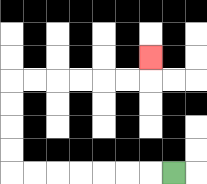{'start': '[7, 7]', 'end': '[6, 2]', 'path_directions': 'L,L,L,L,L,L,L,U,U,U,U,R,R,R,R,R,R,U', 'path_coordinates': '[[7, 7], [6, 7], [5, 7], [4, 7], [3, 7], [2, 7], [1, 7], [0, 7], [0, 6], [0, 5], [0, 4], [0, 3], [1, 3], [2, 3], [3, 3], [4, 3], [5, 3], [6, 3], [6, 2]]'}